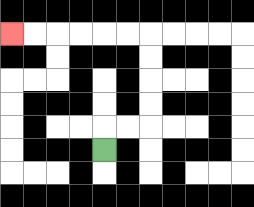{'start': '[4, 6]', 'end': '[0, 1]', 'path_directions': 'U,R,R,U,U,U,U,L,L,L,L,L,L', 'path_coordinates': '[[4, 6], [4, 5], [5, 5], [6, 5], [6, 4], [6, 3], [6, 2], [6, 1], [5, 1], [4, 1], [3, 1], [2, 1], [1, 1], [0, 1]]'}